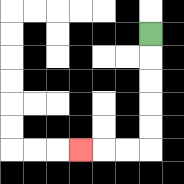{'start': '[6, 1]', 'end': '[3, 6]', 'path_directions': 'D,D,D,D,D,L,L,L', 'path_coordinates': '[[6, 1], [6, 2], [6, 3], [6, 4], [6, 5], [6, 6], [5, 6], [4, 6], [3, 6]]'}